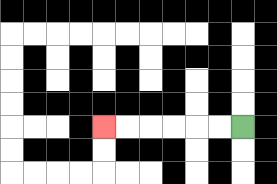{'start': '[10, 5]', 'end': '[4, 5]', 'path_directions': 'L,L,L,L,L,L', 'path_coordinates': '[[10, 5], [9, 5], [8, 5], [7, 5], [6, 5], [5, 5], [4, 5]]'}